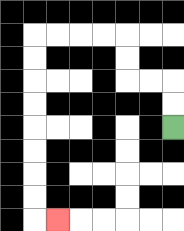{'start': '[7, 5]', 'end': '[2, 9]', 'path_directions': 'U,U,L,L,U,U,L,L,L,L,D,D,D,D,D,D,D,D,R', 'path_coordinates': '[[7, 5], [7, 4], [7, 3], [6, 3], [5, 3], [5, 2], [5, 1], [4, 1], [3, 1], [2, 1], [1, 1], [1, 2], [1, 3], [1, 4], [1, 5], [1, 6], [1, 7], [1, 8], [1, 9], [2, 9]]'}